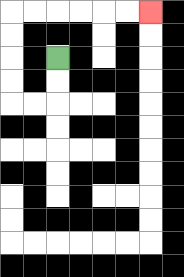{'start': '[2, 2]', 'end': '[6, 0]', 'path_directions': 'D,D,L,L,U,U,U,U,R,R,R,R,R,R', 'path_coordinates': '[[2, 2], [2, 3], [2, 4], [1, 4], [0, 4], [0, 3], [0, 2], [0, 1], [0, 0], [1, 0], [2, 0], [3, 0], [4, 0], [5, 0], [6, 0]]'}